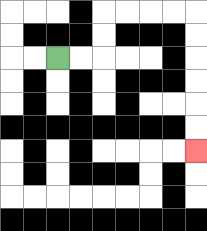{'start': '[2, 2]', 'end': '[8, 6]', 'path_directions': 'R,R,U,U,R,R,R,R,D,D,D,D,D,D', 'path_coordinates': '[[2, 2], [3, 2], [4, 2], [4, 1], [4, 0], [5, 0], [6, 0], [7, 0], [8, 0], [8, 1], [8, 2], [8, 3], [8, 4], [8, 5], [8, 6]]'}